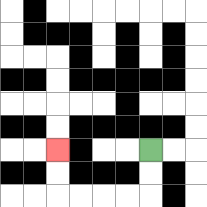{'start': '[6, 6]', 'end': '[2, 6]', 'path_directions': 'D,D,L,L,L,L,U,U', 'path_coordinates': '[[6, 6], [6, 7], [6, 8], [5, 8], [4, 8], [3, 8], [2, 8], [2, 7], [2, 6]]'}